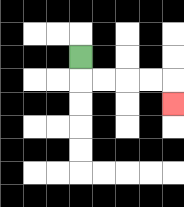{'start': '[3, 2]', 'end': '[7, 4]', 'path_directions': 'D,R,R,R,R,D', 'path_coordinates': '[[3, 2], [3, 3], [4, 3], [5, 3], [6, 3], [7, 3], [7, 4]]'}